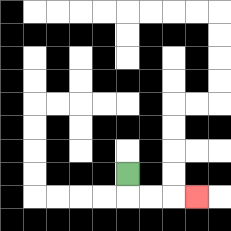{'start': '[5, 7]', 'end': '[8, 8]', 'path_directions': 'D,R,R,R', 'path_coordinates': '[[5, 7], [5, 8], [6, 8], [7, 8], [8, 8]]'}